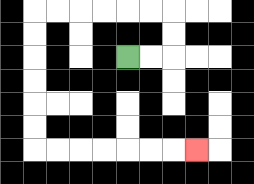{'start': '[5, 2]', 'end': '[8, 6]', 'path_directions': 'R,R,U,U,L,L,L,L,L,L,D,D,D,D,D,D,R,R,R,R,R,R,R', 'path_coordinates': '[[5, 2], [6, 2], [7, 2], [7, 1], [7, 0], [6, 0], [5, 0], [4, 0], [3, 0], [2, 0], [1, 0], [1, 1], [1, 2], [1, 3], [1, 4], [1, 5], [1, 6], [2, 6], [3, 6], [4, 6], [5, 6], [6, 6], [7, 6], [8, 6]]'}